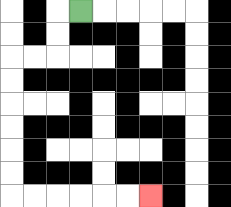{'start': '[3, 0]', 'end': '[6, 8]', 'path_directions': 'L,D,D,L,L,D,D,D,D,D,D,R,R,R,R,R,R', 'path_coordinates': '[[3, 0], [2, 0], [2, 1], [2, 2], [1, 2], [0, 2], [0, 3], [0, 4], [0, 5], [0, 6], [0, 7], [0, 8], [1, 8], [2, 8], [3, 8], [4, 8], [5, 8], [6, 8]]'}